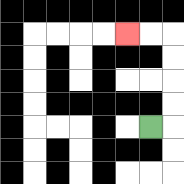{'start': '[6, 5]', 'end': '[5, 1]', 'path_directions': 'R,U,U,U,U,L,L', 'path_coordinates': '[[6, 5], [7, 5], [7, 4], [7, 3], [7, 2], [7, 1], [6, 1], [5, 1]]'}